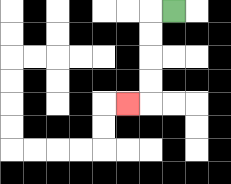{'start': '[7, 0]', 'end': '[5, 4]', 'path_directions': 'L,D,D,D,D,L', 'path_coordinates': '[[7, 0], [6, 0], [6, 1], [6, 2], [6, 3], [6, 4], [5, 4]]'}